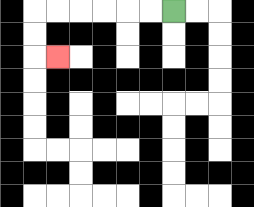{'start': '[7, 0]', 'end': '[2, 2]', 'path_directions': 'L,L,L,L,L,L,D,D,R', 'path_coordinates': '[[7, 0], [6, 0], [5, 0], [4, 0], [3, 0], [2, 0], [1, 0], [1, 1], [1, 2], [2, 2]]'}